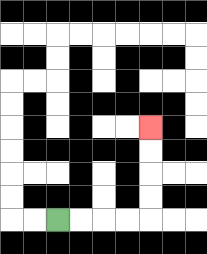{'start': '[2, 9]', 'end': '[6, 5]', 'path_directions': 'R,R,R,R,U,U,U,U', 'path_coordinates': '[[2, 9], [3, 9], [4, 9], [5, 9], [6, 9], [6, 8], [6, 7], [6, 6], [6, 5]]'}